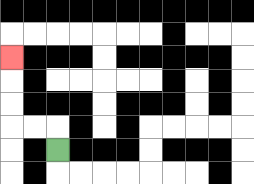{'start': '[2, 6]', 'end': '[0, 2]', 'path_directions': 'U,L,L,U,U,U', 'path_coordinates': '[[2, 6], [2, 5], [1, 5], [0, 5], [0, 4], [0, 3], [0, 2]]'}